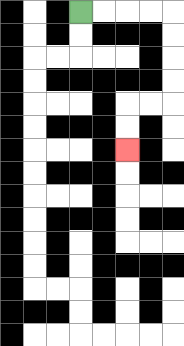{'start': '[3, 0]', 'end': '[5, 6]', 'path_directions': 'R,R,R,R,D,D,D,D,L,L,D,D', 'path_coordinates': '[[3, 0], [4, 0], [5, 0], [6, 0], [7, 0], [7, 1], [7, 2], [7, 3], [7, 4], [6, 4], [5, 4], [5, 5], [5, 6]]'}